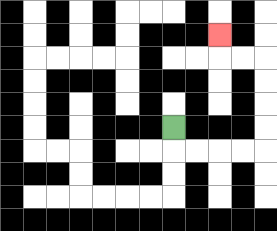{'start': '[7, 5]', 'end': '[9, 1]', 'path_directions': 'D,R,R,R,R,U,U,U,U,L,L,U', 'path_coordinates': '[[7, 5], [7, 6], [8, 6], [9, 6], [10, 6], [11, 6], [11, 5], [11, 4], [11, 3], [11, 2], [10, 2], [9, 2], [9, 1]]'}